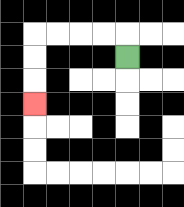{'start': '[5, 2]', 'end': '[1, 4]', 'path_directions': 'U,L,L,L,L,D,D,D', 'path_coordinates': '[[5, 2], [5, 1], [4, 1], [3, 1], [2, 1], [1, 1], [1, 2], [1, 3], [1, 4]]'}